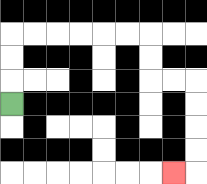{'start': '[0, 4]', 'end': '[7, 7]', 'path_directions': 'U,U,U,R,R,R,R,R,R,D,D,R,R,D,D,D,D,L', 'path_coordinates': '[[0, 4], [0, 3], [0, 2], [0, 1], [1, 1], [2, 1], [3, 1], [4, 1], [5, 1], [6, 1], [6, 2], [6, 3], [7, 3], [8, 3], [8, 4], [8, 5], [8, 6], [8, 7], [7, 7]]'}